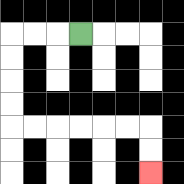{'start': '[3, 1]', 'end': '[6, 7]', 'path_directions': 'L,L,L,D,D,D,D,R,R,R,R,R,R,D,D', 'path_coordinates': '[[3, 1], [2, 1], [1, 1], [0, 1], [0, 2], [0, 3], [0, 4], [0, 5], [1, 5], [2, 5], [3, 5], [4, 5], [5, 5], [6, 5], [6, 6], [6, 7]]'}